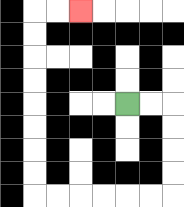{'start': '[5, 4]', 'end': '[3, 0]', 'path_directions': 'R,R,D,D,D,D,L,L,L,L,L,L,U,U,U,U,U,U,U,U,R,R', 'path_coordinates': '[[5, 4], [6, 4], [7, 4], [7, 5], [7, 6], [7, 7], [7, 8], [6, 8], [5, 8], [4, 8], [3, 8], [2, 8], [1, 8], [1, 7], [1, 6], [1, 5], [1, 4], [1, 3], [1, 2], [1, 1], [1, 0], [2, 0], [3, 0]]'}